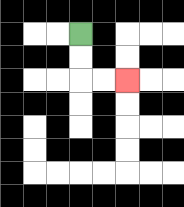{'start': '[3, 1]', 'end': '[5, 3]', 'path_directions': 'D,D,R,R', 'path_coordinates': '[[3, 1], [3, 2], [3, 3], [4, 3], [5, 3]]'}